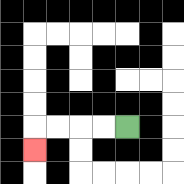{'start': '[5, 5]', 'end': '[1, 6]', 'path_directions': 'L,L,L,L,D', 'path_coordinates': '[[5, 5], [4, 5], [3, 5], [2, 5], [1, 5], [1, 6]]'}